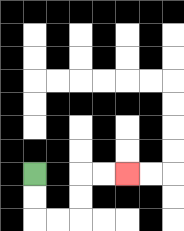{'start': '[1, 7]', 'end': '[5, 7]', 'path_directions': 'D,D,R,R,U,U,R,R', 'path_coordinates': '[[1, 7], [1, 8], [1, 9], [2, 9], [3, 9], [3, 8], [3, 7], [4, 7], [5, 7]]'}